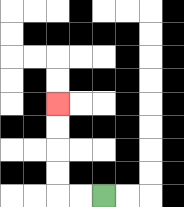{'start': '[4, 8]', 'end': '[2, 4]', 'path_directions': 'L,L,U,U,U,U', 'path_coordinates': '[[4, 8], [3, 8], [2, 8], [2, 7], [2, 6], [2, 5], [2, 4]]'}